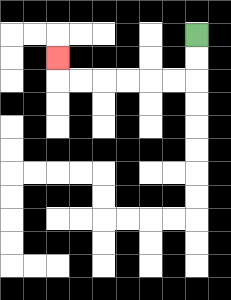{'start': '[8, 1]', 'end': '[2, 2]', 'path_directions': 'D,D,L,L,L,L,L,L,U', 'path_coordinates': '[[8, 1], [8, 2], [8, 3], [7, 3], [6, 3], [5, 3], [4, 3], [3, 3], [2, 3], [2, 2]]'}